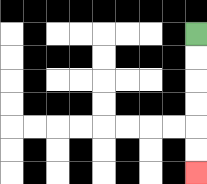{'start': '[8, 1]', 'end': '[8, 7]', 'path_directions': 'D,D,D,D,D,D', 'path_coordinates': '[[8, 1], [8, 2], [8, 3], [8, 4], [8, 5], [8, 6], [8, 7]]'}